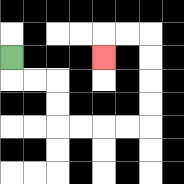{'start': '[0, 2]', 'end': '[4, 2]', 'path_directions': 'D,R,R,D,D,R,R,R,R,U,U,U,U,L,L,D', 'path_coordinates': '[[0, 2], [0, 3], [1, 3], [2, 3], [2, 4], [2, 5], [3, 5], [4, 5], [5, 5], [6, 5], [6, 4], [6, 3], [6, 2], [6, 1], [5, 1], [4, 1], [4, 2]]'}